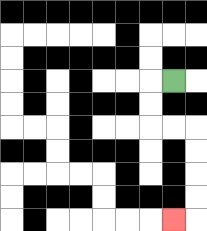{'start': '[7, 3]', 'end': '[7, 9]', 'path_directions': 'L,D,D,R,R,D,D,D,D,L', 'path_coordinates': '[[7, 3], [6, 3], [6, 4], [6, 5], [7, 5], [8, 5], [8, 6], [8, 7], [8, 8], [8, 9], [7, 9]]'}